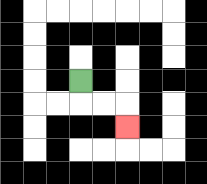{'start': '[3, 3]', 'end': '[5, 5]', 'path_directions': 'D,R,R,D', 'path_coordinates': '[[3, 3], [3, 4], [4, 4], [5, 4], [5, 5]]'}